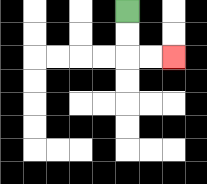{'start': '[5, 0]', 'end': '[7, 2]', 'path_directions': 'D,D,R,R', 'path_coordinates': '[[5, 0], [5, 1], [5, 2], [6, 2], [7, 2]]'}